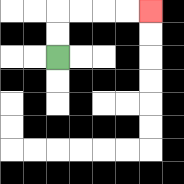{'start': '[2, 2]', 'end': '[6, 0]', 'path_directions': 'U,U,R,R,R,R', 'path_coordinates': '[[2, 2], [2, 1], [2, 0], [3, 0], [4, 0], [5, 0], [6, 0]]'}